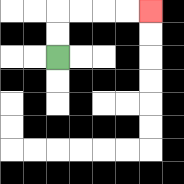{'start': '[2, 2]', 'end': '[6, 0]', 'path_directions': 'U,U,R,R,R,R', 'path_coordinates': '[[2, 2], [2, 1], [2, 0], [3, 0], [4, 0], [5, 0], [6, 0]]'}